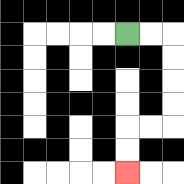{'start': '[5, 1]', 'end': '[5, 7]', 'path_directions': 'R,R,D,D,D,D,L,L,D,D', 'path_coordinates': '[[5, 1], [6, 1], [7, 1], [7, 2], [7, 3], [7, 4], [7, 5], [6, 5], [5, 5], [5, 6], [5, 7]]'}